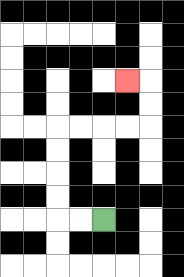{'start': '[4, 9]', 'end': '[5, 3]', 'path_directions': 'L,L,U,U,U,U,R,R,R,R,U,U,L', 'path_coordinates': '[[4, 9], [3, 9], [2, 9], [2, 8], [2, 7], [2, 6], [2, 5], [3, 5], [4, 5], [5, 5], [6, 5], [6, 4], [6, 3], [5, 3]]'}